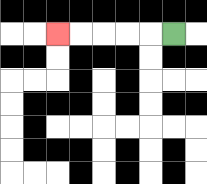{'start': '[7, 1]', 'end': '[2, 1]', 'path_directions': 'L,L,L,L,L', 'path_coordinates': '[[7, 1], [6, 1], [5, 1], [4, 1], [3, 1], [2, 1]]'}